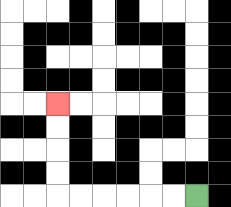{'start': '[8, 8]', 'end': '[2, 4]', 'path_directions': 'L,L,L,L,L,L,U,U,U,U', 'path_coordinates': '[[8, 8], [7, 8], [6, 8], [5, 8], [4, 8], [3, 8], [2, 8], [2, 7], [2, 6], [2, 5], [2, 4]]'}